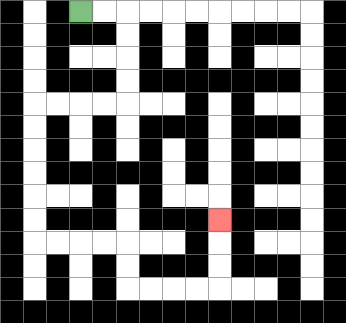{'start': '[3, 0]', 'end': '[9, 9]', 'path_directions': 'R,R,D,D,D,D,L,L,L,L,D,D,D,D,D,D,R,R,R,R,D,D,R,R,R,R,U,U,U', 'path_coordinates': '[[3, 0], [4, 0], [5, 0], [5, 1], [5, 2], [5, 3], [5, 4], [4, 4], [3, 4], [2, 4], [1, 4], [1, 5], [1, 6], [1, 7], [1, 8], [1, 9], [1, 10], [2, 10], [3, 10], [4, 10], [5, 10], [5, 11], [5, 12], [6, 12], [7, 12], [8, 12], [9, 12], [9, 11], [9, 10], [9, 9]]'}